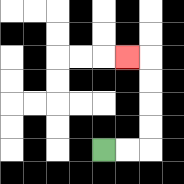{'start': '[4, 6]', 'end': '[5, 2]', 'path_directions': 'R,R,U,U,U,U,L', 'path_coordinates': '[[4, 6], [5, 6], [6, 6], [6, 5], [6, 4], [6, 3], [6, 2], [5, 2]]'}